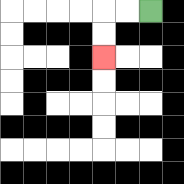{'start': '[6, 0]', 'end': '[4, 2]', 'path_directions': 'L,L,D,D', 'path_coordinates': '[[6, 0], [5, 0], [4, 0], [4, 1], [4, 2]]'}